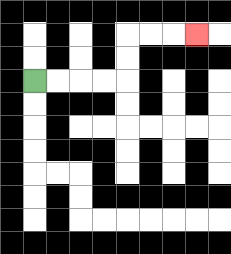{'start': '[1, 3]', 'end': '[8, 1]', 'path_directions': 'R,R,R,R,U,U,R,R,R', 'path_coordinates': '[[1, 3], [2, 3], [3, 3], [4, 3], [5, 3], [5, 2], [5, 1], [6, 1], [7, 1], [8, 1]]'}